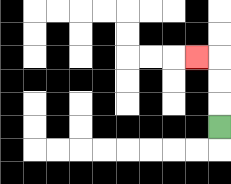{'start': '[9, 5]', 'end': '[8, 2]', 'path_directions': 'U,U,U,L', 'path_coordinates': '[[9, 5], [9, 4], [9, 3], [9, 2], [8, 2]]'}